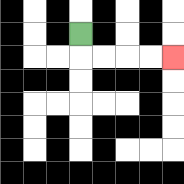{'start': '[3, 1]', 'end': '[7, 2]', 'path_directions': 'D,R,R,R,R', 'path_coordinates': '[[3, 1], [3, 2], [4, 2], [5, 2], [6, 2], [7, 2]]'}